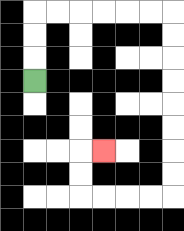{'start': '[1, 3]', 'end': '[4, 6]', 'path_directions': 'U,U,U,R,R,R,R,R,R,D,D,D,D,D,D,D,D,L,L,L,L,U,U,R', 'path_coordinates': '[[1, 3], [1, 2], [1, 1], [1, 0], [2, 0], [3, 0], [4, 0], [5, 0], [6, 0], [7, 0], [7, 1], [7, 2], [7, 3], [7, 4], [7, 5], [7, 6], [7, 7], [7, 8], [6, 8], [5, 8], [4, 8], [3, 8], [3, 7], [3, 6], [4, 6]]'}